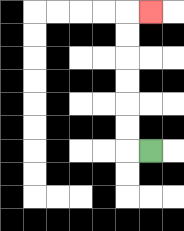{'start': '[6, 6]', 'end': '[6, 0]', 'path_directions': 'L,U,U,U,U,U,U,R', 'path_coordinates': '[[6, 6], [5, 6], [5, 5], [5, 4], [5, 3], [5, 2], [5, 1], [5, 0], [6, 0]]'}